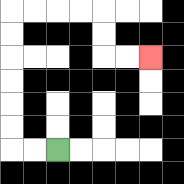{'start': '[2, 6]', 'end': '[6, 2]', 'path_directions': 'L,L,U,U,U,U,U,U,R,R,R,R,D,D,R,R', 'path_coordinates': '[[2, 6], [1, 6], [0, 6], [0, 5], [0, 4], [0, 3], [0, 2], [0, 1], [0, 0], [1, 0], [2, 0], [3, 0], [4, 0], [4, 1], [4, 2], [5, 2], [6, 2]]'}